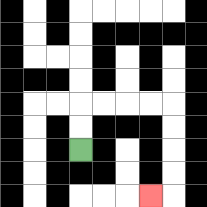{'start': '[3, 6]', 'end': '[6, 8]', 'path_directions': 'U,U,R,R,R,R,D,D,D,D,L', 'path_coordinates': '[[3, 6], [3, 5], [3, 4], [4, 4], [5, 4], [6, 4], [7, 4], [7, 5], [7, 6], [7, 7], [7, 8], [6, 8]]'}